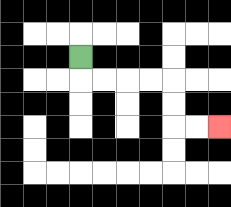{'start': '[3, 2]', 'end': '[9, 5]', 'path_directions': 'D,R,R,R,R,D,D,R,R', 'path_coordinates': '[[3, 2], [3, 3], [4, 3], [5, 3], [6, 3], [7, 3], [7, 4], [7, 5], [8, 5], [9, 5]]'}